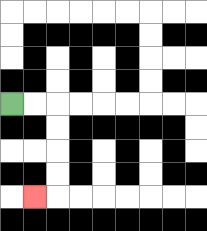{'start': '[0, 4]', 'end': '[1, 8]', 'path_directions': 'R,R,D,D,D,D,L', 'path_coordinates': '[[0, 4], [1, 4], [2, 4], [2, 5], [2, 6], [2, 7], [2, 8], [1, 8]]'}